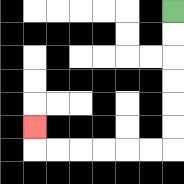{'start': '[7, 0]', 'end': '[1, 5]', 'path_directions': 'D,D,D,D,D,D,L,L,L,L,L,L,U', 'path_coordinates': '[[7, 0], [7, 1], [7, 2], [7, 3], [7, 4], [7, 5], [7, 6], [6, 6], [5, 6], [4, 6], [3, 6], [2, 6], [1, 6], [1, 5]]'}